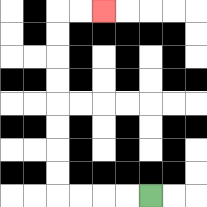{'start': '[6, 8]', 'end': '[4, 0]', 'path_directions': 'L,L,L,L,U,U,U,U,U,U,U,U,R,R', 'path_coordinates': '[[6, 8], [5, 8], [4, 8], [3, 8], [2, 8], [2, 7], [2, 6], [2, 5], [2, 4], [2, 3], [2, 2], [2, 1], [2, 0], [3, 0], [4, 0]]'}